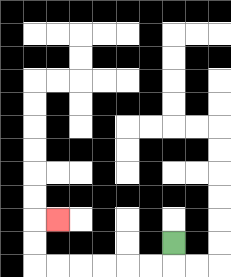{'start': '[7, 10]', 'end': '[2, 9]', 'path_directions': 'D,L,L,L,L,L,L,U,U,R', 'path_coordinates': '[[7, 10], [7, 11], [6, 11], [5, 11], [4, 11], [3, 11], [2, 11], [1, 11], [1, 10], [1, 9], [2, 9]]'}